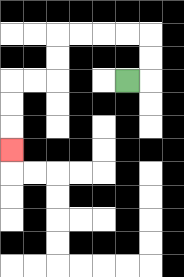{'start': '[5, 3]', 'end': '[0, 6]', 'path_directions': 'R,U,U,L,L,L,L,D,D,L,L,D,D,D', 'path_coordinates': '[[5, 3], [6, 3], [6, 2], [6, 1], [5, 1], [4, 1], [3, 1], [2, 1], [2, 2], [2, 3], [1, 3], [0, 3], [0, 4], [0, 5], [0, 6]]'}